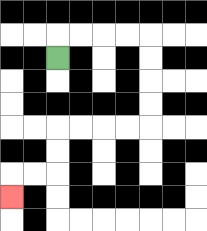{'start': '[2, 2]', 'end': '[0, 8]', 'path_directions': 'U,R,R,R,R,D,D,D,D,L,L,L,L,D,D,L,L,D', 'path_coordinates': '[[2, 2], [2, 1], [3, 1], [4, 1], [5, 1], [6, 1], [6, 2], [6, 3], [6, 4], [6, 5], [5, 5], [4, 5], [3, 5], [2, 5], [2, 6], [2, 7], [1, 7], [0, 7], [0, 8]]'}